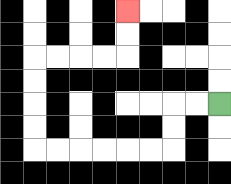{'start': '[9, 4]', 'end': '[5, 0]', 'path_directions': 'L,L,D,D,L,L,L,L,L,L,U,U,U,U,R,R,R,R,U,U', 'path_coordinates': '[[9, 4], [8, 4], [7, 4], [7, 5], [7, 6], [6, 6], [5, 6], [4, 6], [3, 6], [2, 6], [1, 6], [1, 5], [1, 4], [1, 3], [1, 2], [2, 2], [3, 2], [4, 2], [5, 2], [5, 1], [5, 0]]'}